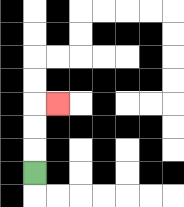{'start': '[1, 7]', 'end': '[2, 4]', 'path_directions': 'U,U,U,R', 'path_coordinates': '[[1, 7], [1, 6], [1, 5], [1, 4], [2, 4]]'}